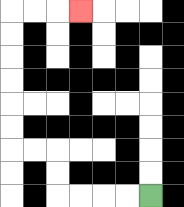{'start': '[6, 8]', 'end': '[3, 0]', 'path_directions': 'L,L,L,L,U,U,L,L,U,U,U,U,U,U,R,R,R', 'path_coordinates': '[[6, 8], [5, 8], [4, 8], [3, 8], [2, 8], [2, 7], [2, 6], [1, 6], [0, 6], [0, 5], [0, 4], [0, 3], [0, 2], [0, 1], [0, 0], [1, 0], [2, 0], [3, 0]]'}